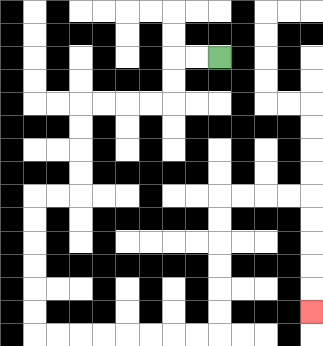{'start': '[9, 2]', 'end': '[13, 13]', 'path_directions': 'L,L,D,D,L,L,L,L,D,D,D,D,L,L,D,D,D,D,D,D,R,R,R,R,R,R,R,R,U,U,U,U,U,U,R,R,R,R,D,D,D,D,D', 'path_coordinates': '[[9, 2], [8, 2], [7, 2], [7, 3], [7, 4], [6, 4], [5, 4], [4, 4], [3, 4], [3, 5], [3, 6], [3, 7], [3, 8], [2, 8], [1, 8], [1, 9], [1, 10], [1, 11], [1, 12], [1, 13], [1, 14], [2, 14], [3, 14], [4, 14], [5, 14], [6, 14], [7, 14], [8, 14], [9, 14], [9, 13], [9, 12], [9, 11], [9, 10], [9, 9], [9, 8], [10, 8], [11, 8], [12, 8], [13, 8], [13, 9], [13, 10], [13, 11], [13, 12], [13, 13]]'}